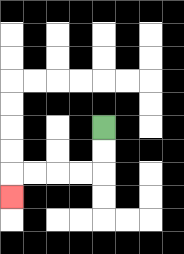{'start': '[4, 5]', 'end': '[0, 8]', 'path_directions': 'D,D,L,L,L,L,D', 'path_coordinates': '[[4, 5], [4, 6], [4, 7], [3, 7], [2, 7], [1, 7], [0, 7], [0, 8]]'}